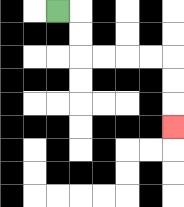{'start': '[2, 0]', 'end': '[7, 5]', 'path_directions': 'R,D,D,R,R,R,R,D,D,D', 'path_coordinates': '[[2, 0], [3, 0], [3, 1], [3, 2], [4, 2], [5, 2], [6, 2], [7, 2], [7, 3], [7, 4], [7, 5]]'}